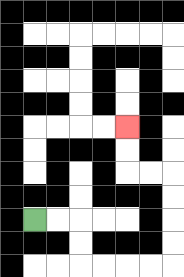{'start': '[1, 9]', 'end': '[5, 5]', 'path_directions': 'R,R,D,D,R,R,R,R,U,U,U,U,L,L,U,U', 'path_coordinates': '[[1, 9], [2, 9], [3, 9], [3, 10], [3, 11], [4, 11], [5, 11], [6, 11], [7, 11], [7, 10], [7, 9], [7, 8], [7, 7], [6, 7], [5, 7], [5, 6], [5, 5]]'}